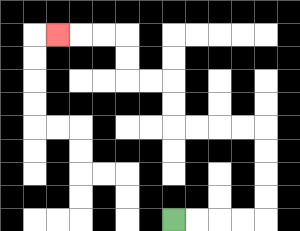{'start': '[7, 9]', 'end': '[2, 1]', 'path_directions': 'R,R,R,R,U,U,U,U,L,L,L,L,U,U,L,L,U,U,L,L,L', 'path_coordinates': '[[7, 9], [8, 9], [9, 9], [10, 9], [11, 9], [11, 8], [11, 7], [11, 6], [11, 5], [10, 5], [9, 5], [8, 5], [7, 5], [7, 4], [7, 3], [6, 3], [5, 3], [5, 2], [5, 1], [4, 1], [3, 1], [2, 1]]'}